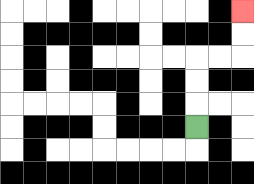{'start': '[8, 5]', 'end': '[10, 0]', 'path_directions': 'U,U,U,R,R,U,U', 'path_coordinates': '[[8, 5], [8, 4], [8, 3], [8, 2], [9, 2], [10, 2], [10, 1], [10, 0]]'}